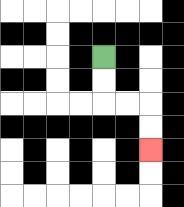{'start': '[4, 2]', 'end': '[6, 6]', 'path_directions': 'D,D,R,R,D,D', 'path_coordinates': '[[4, 2], [4, 3], [4, 4], [5, 4], [6, 4], [6, 5], [6, 6]]'}